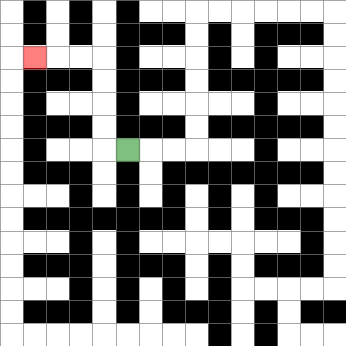{'start': '[5, 6]', 'end': '[1, 2]', 'path_directions': 'L,U,U,U,U,L,L,L', 'path_coordinates': '[[5, 6], [4, 6], [4, 5], [4, 4], [4, 3], [4, 2], [3, 2], [2, 2], [1, 2]]'}